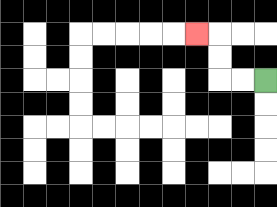{'start': '[11, 3]', 'end': '[8, 1]', 'path_directions': 'L,L,U,U,L', 'path_coordinates': '[[11, 3], [10, 3], [9, 3], [9, 2], [9, 1], [8, 1]]'}